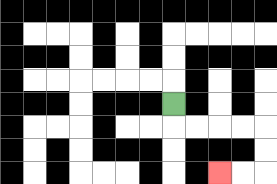{'start': '[7, 4]', 'end': '[9, 7]', 'path_directions': 'D,R,R,R,R,D,D,L,L', 'path_coordinates': '[[7, 4], [7, 5], [8, 5], [9, 5], [10, 5], [11, 5], [11, 6], [11, 7], [10, 7], [9, 7]]'}